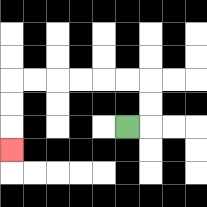{'start': '[5, 5]', 'end': '[0, 6]', 'path_directions': 'R,U,U,L,L,L,L,L,L,D,D,D', 'path_coordinates': '[[5, 5], [6, 5], [6, 4], [6, 3], [5, 3], [4, 3], [3, 3], [2, 3], [1, 3], [0, 3], [0, 4], [0, 5], [0, 6]]'}